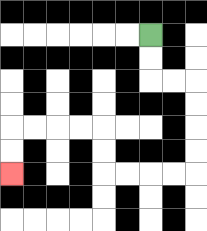{'start': '[6, 1]', 'end': '[0, 7]', 'path_directions': 'D,D,R,R,D,D,D,D,L,L,L,L,U,U,L,L,L,L,D,D', 'path_coordinates': '[[6, 1], [6, 2], [6, 3], [7, 3], [8, 3], [8, 4], [8, 5], [8, 6], [8, 7], [7, 7], [6, 7], [5, 7], [4, 7], [4, 6], [4, 5], [3, 5], [2, 5], [1, 5], [0, 5], [0, 6], [0, 7]]'}